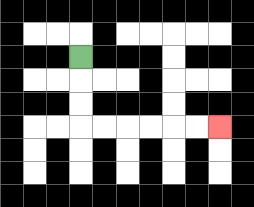{'start': '[3, 2]', 'end': '[9, 5]', 'path_directions': 'D,D,D,R,R,R,R,R,R', 'path_coordinates': '[[3, 2], [3, 3], [3, 4], [3, 5], [4, 5], [5, 5], [6, 5], [7, 5], [8, 5], [9, 5]]'}